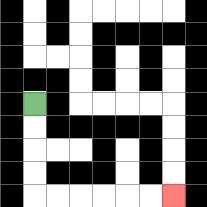{'start': '[1, 4]', 'end': '[7, 8]', 'path_directions': 'D,D,D,D,R,R,R,R,R,R', 'path_coordinates': '[[1, 4], [1, 5], [1, 6], [1, 7], [1, 8], [2, 8], [3, 8], [4, 8], [5, 8], [6, 8], [7, 8]]'}